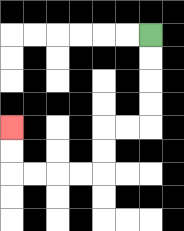{'start': '[6, 1]', 'end': '[0, 5]', 'path_directions': 'D,D,D,D,L,L,D,D,L,L,L,L,U,U', 'path_coordinates': '[[6, 1], [6, 2], [6, 3], [6, 4], [6, 5], [5, 5], [4, 5], [4, 6], [4, 7], [3, 7], [2, 7], [1, 7], [0, 7], [0, 6], [0, 5]]'}